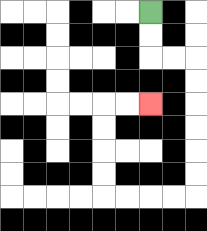{'start': '[6, 0]', 'end': '[6, 4]', 'path_directions': 'D,D,R,R,D,D,D,D,D,D,L,L,L,L,U,U,U,U,R,R', 'path_coordinates': '[[6, 0], [6, 1], [6, 2], [7, 2], [8, 2], [8, 3], [8, 4], [8, 5], [8, 6], [8, 7], [8, 8], [7, 8], [6, 8], [5, 8], [4, 8], [4, 7], [4, 6], [4, 5], [4, 4], [5, 4], [6, 4]]'}